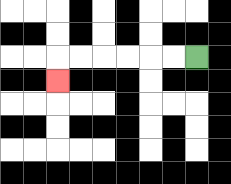{'start': '[8, 2]', 'end': '[2, 3]', 'path_directions': 'L,L,L,L,L,L,D', 'path_coordinates': '[[8, 2], [7, 2], [6, 2], [5, 2], [4, 2], [3, 2], [2, 2], [2, 3]]'}